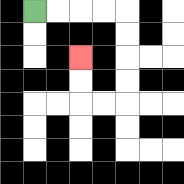{'start': '[1, 0]', 'end': '[3, 2]', 'path_directions': 'R,R,R,R,D,D,D,D,L,L,U,U', 'path_coordinates': '[[1, 0], [2, 0], [3, 0], [4, 0], [5, 0], [5, 1], [5, 2], [5, 3], [5, 4], [4, 4], [3, 4], [3, 3], [3, 2]]'}